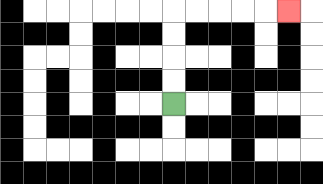{'start': '[7, 4]', 'end': '[12, 0]', 'path_directions': 'U,U,U,U,R,R,R,R,R', 'path_coordinates': '[[7, 4], [7, 3], [7, 2], [7, 1], [7, 0], [8, 0], [9, 0], [10, 0], [11, 0], [12, 0]]'}